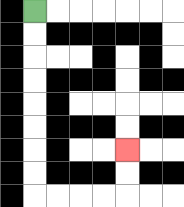{'start': '[1, 0]', 'end': '[5, 6]', 'path_directions': 'D,D,D,D,D,D,D,D,R,R,R,R,U,U', 'path_coordinates': '[[1, 0], [1, 1], [1, 2], [1, 3], [1, 4], [1, 5], [1, 6], [1, 7], [1, 8], [2, 8], [3, 8], [4, 8], [5, 8], [5, 7], [5, 6]]'}